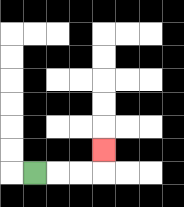{'start': '[1, 7]', 'end': '[4, 6]', 'path_directions': 'R,R,R,U', 'path_coordinates': '[[1, 7], [2, 7], [3, 7], [4, 7], [4, 6]]'}